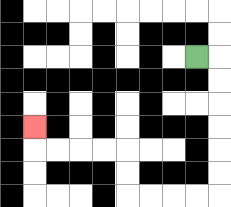{'start': '[8, 2]', 'end': '[1, 5]', 'path_directions': 'R,D,D,D,D,D,D,L,L,L,L,U,U,L,L,L,L,U', 'path_coordinates': '[[8, 2], [9, 2], [9, 3], [9, 4], [9, 5], [9, 6], [9, 7], [9, 8], [8, 8], [7, 8], [6, 8], [5, 8], [5, 7], [5, 6], [4, 6], [3, 6], [2, 6], [1, 6], [1, 5]]'}